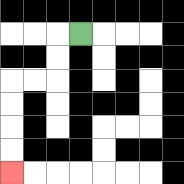{'start': '[3, 1]', 'end': '[0, 7]', 'path_directions': 'L,D,D,L,L,D,D,D,D', 'path_coordinates': '[[3, 1], [2, 1], [2, 2], [2, 3], [1, 3], [0, 3], [0, 4], [0, 5], [0, 6], [0, 7]]'}